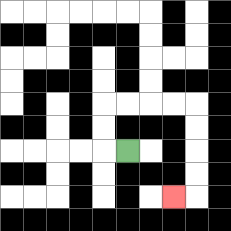{'start': '[5, 6]', 'end': '[7, 8]', 'path_directions': 'L,U,U,R,R,R,R,D,D,D,D,L', 'path_coordinates': '[[5, 6], [4, 6], [4, 5], [4, 4], [5, 4], [6, 4], [7, 4], [8, 4], [8, 5], [8, 6], [8, 7], [8, 8], [7, 8]]'}